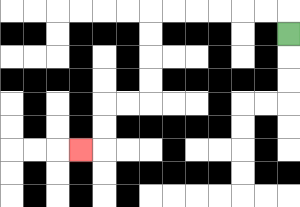{'start': '[12, 1]', 'end': '[3, 6]', 'path_directions': 'U,L,L,L,L,L,L,D,D,D,D,L,L,D,D,L', 'path_coordinates': '[[12, 1], [12, 0], [11, 0], [10, 0], [9, 0], [8, 0], [7, 0], [6, 0], [6, 1], [6, 2], [6, 3], [6, 4], [5, 4], [4, 4], [4, 5], [4, 6], [3, 6]]'}